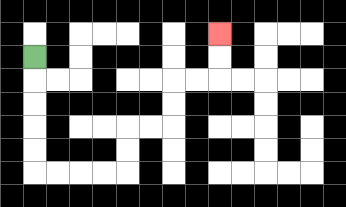{'start': '[1, 2]', 'end': '[9, 1]', 'path_directions': 'D,D,D,D,D,R,R,R,R,U,U,R,R,U,U,R,R,U,U', 'path_coordinates': '[[1, 2], [1, 3], [1, 4], [1, 5], [1, 6], [1, 7], [2, 7], [3, 7], [4, 7], [5, 7], [5, 6], [5, 5], [6, 5], [7, 5], [7, 4], [7, 3], [8, 3], [9, 3], [9, 2], [9, 1]]'}